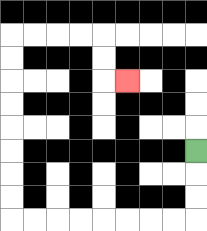{'start': '[8, 6]', 'end': '[5, 3]', 'path_directions': 'D,D,D,L,L,L,L,L,L,L,L,U,U,U,U,U,U,U,U,R,R,R,R,D,D,R', 'path_coordinates': '[[8, 6], [8, 7], [8, 8], [8, 9], [7, 9], [6, 9], [5, 9], [4, 9], [3, 9], [2, 9], [1, 9], [0, 9], [0, 8], [0, 7], [0, 6], [0, 5], [0, 4], [0, 3], [0, 2], [0, 1], [1, 1], [2, 1], [3, 1], [4, 1], [4, 2], [4, 3], [5, 3]]'}